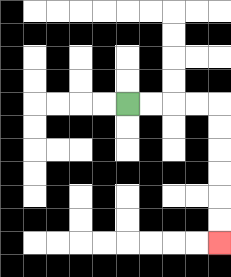{'start': '[5, 4]', 'end': '[9, 10]', 'path_directions': 'R,R,R,R,D,D,D,D,D,D', 'path_coordinates': '[[5, 4], [6, 4], [7, 4], [8, 4], [9, 4], [9, 5], [9, 6], [9, 7], [9, 8], [9, 9], [9, 10]]'}